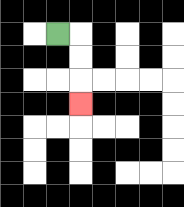{'start': '[2, 1]', 'end': '[3, 4]', 'path_directions': 'R,D,D,D', 'path_coordinates': '[[2, 1], [3, 1], [3, 2], [3, 3], [3, 4]]'}